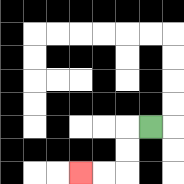{'start': '[6, 5]', 'end': '[3, 7]', 'path_directions': 'L,D,D,L,L', 'path_coordinates': '[[6, 5], [5, 5], [5, 6], [5, 7], [4, 7], [3, 7]]'}